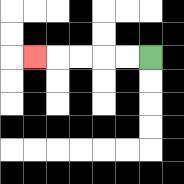{'start': '[6, 2]', 'end': '[1, 2]', 'path_directions': 'L,L,L,L,L', 'path_coordinates': '[[6, 2], [5, 2], [4, 2], [3, 2], [2, 2], [1, 2]]'}